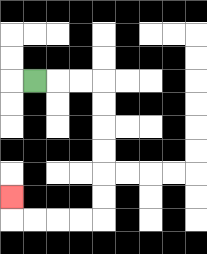{'start': '[1, 3]', 'end': '[0, 8]', 'path_directions': 'R,R,R,D,D,D,D,D,D,L,L,L,L,U', 'path_coordinates': '[[1, 3], [2, 3], [3, 3], [4, 3], [4, 4], [4, 5], [4, 6], [4, 7], [4, 8], [4, 9], [3, 9], [2, 9], [1, 9], [0, 9], [0, 8]]'}